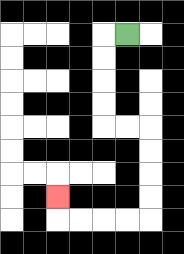{'start': '[5, 1]', 'end': '[2, 8]', 'path_directions': 'L,D,D,D,D,R,R,D,D,D,D,L,L,L,L,U', 'path_coordinates': '[[5, 1], [4, 1], [4, 2], [4, 3], [4, 4], [4, 5], [5, 5], [6, 5], [6, 6], [6, 7], [6, 8], [6, 9], [5, 9], [4, 9], [3, 9], [2, 9], [2, 8]]'}